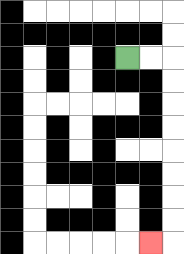{'start': '[5, 2]', 'end': '[6, 10]', 'path_directions': 'R,R,D,D,D,D,D,D,D,D,L', 'path_coordinates': '[[5, 2], [6, 2], [7, 2], [7, 3], [7, 4], [7, 5], [7, 6], [7, 7], [7, 8], [7, 9], [7, 10], [6, 10]]'}